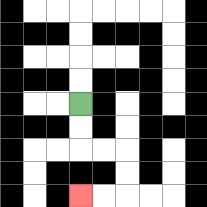{'start': '[3, 4]', 'end': '[3, 8]', 'path_directions': 'D,D,R,R,D,D,L,L', 'path_coordinates': '[[3, 4], [3, 5], [3, 6], [4, 6], [5, 6], [5, 7], [5, 8], [4, 8], [3, 8]]'}